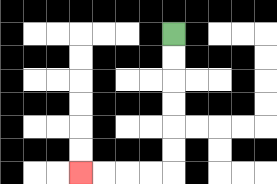{'start': '[7, 1]', 'end': '[3, 7]', 'path_directions': 'D,D,D,D,D,D,L,L,L,L', 'path_coordinates': '[[7, 1], [7, 2], [7, 3], [7, 4], [7, 5], [7, 6], [7, 7], [6, 7], [5, 7], [4, 7], [3, 7]]'}